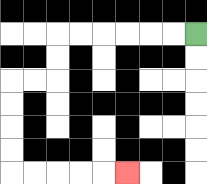{'start': '[8, 1]', 'end': '[5, 7]', 'path_directions': 'L,L,L,L,L,L,D,D,L,L,D,D,D,D,R,R,R,R,R', 'path_coordinates': '[[8, 1], [7, 1], [6, 1], [5, 1], [4, 1], [3, 1], [2, 1], [2, 2], [2, 3], [1, 3], [0, 3], [0, 4], [0, 5], [0, 6], [0, 7], [1, 7], [2, 7], [3, 7], [4, 7], [5, 7]]'}